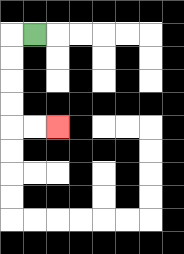{'start': '[1, 1]', 'end': '[2, 5]', 'path_directions': 'L,D,D,D,D,R,R', 'path_coordinates': '[[1, 1], [0, 1], [0, 2], [0, 3], [0, 4], [0, 5], [1, 5], [2, 5]]'}